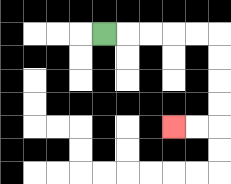{'start': '[4, 1]', 'end': '[7, 5]', 'path_directions': 'R,R,R,R,R,D,D,D,D,L,L', 'path_coordinates': '[[4, 1], [5, 1], [6, 1], [7, 1], [8, 1], [9, 1], [9, 2], [9, 3], [9, 4], [9, 5], [8, 5], [7, 5]]'}